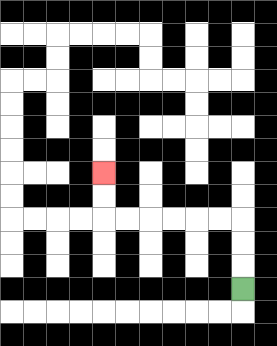{'start': '[10, 12]', 'end': '[4, 7]', 'path_directions': 'U,U,U,L,L,L,L,L,L,U,U', 'path_coordinates': '[[10, 12], [10, 11], [10, 10], [10, 9], [9, 9], [8, 9], [7, 9], [6, 9], [5, 9], [4, 9], [4, 8], [4, 7]]'}